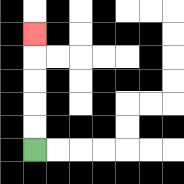{'start': '[1, 6]', 'end': '[1, 1]', 'path_directions': 'U,U,U,U,U', 'path_coordinates': '[[1, 6], [1, 5], [1, 4], [1, 3], [1, 2], [1, 1]]'}